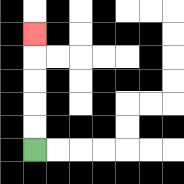{'start': '[1, 6]', 'end': '[1, 1]', 'path_directions': 'U,U,U,U,U', 'path_coordinates': '[[1, 6], [1, 5], [1, 4], [1, 3], [1, 2], [1, 1]]'}